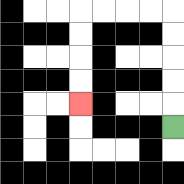{'start': '[7, 5]', 'end': '[3, 4]', 'path_directions': 'U,U,U,U,U,L,L,L,L,D,D,D,D', 'path_coordinates': '[[7, 5], [7, 4], [7, 3], [7, 2], [7, 1], [7, 0], [6, 0], [5, 0], [4, 0], [3, 0], [3, 1], [3, 2], [3, 3], [3, 4]]'}